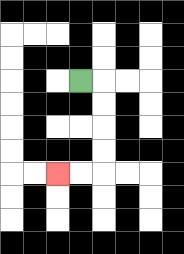{'start': '[3, 3]', 'end': '[2, 7]', 'path_directions': 'R,D,D,D,D,L,L', 'path_coordinates': '[[3, 3], [4, 3], [4, 4], [4, 5], [4, 6], [4, 7], [3, 7], [2, 7]]'}